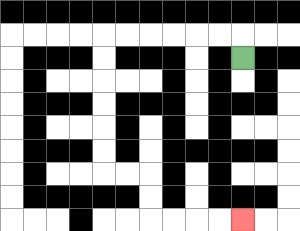{'start': '[10, 2]', 'end': '[10, 9]', 'path_directions': 'U,L,L,L,L,L,L,D,D,D,D,D,D,R,R,D,D,R,R,R,R', 'path_coordinates': '[[10, 2], [10, 1], [9, 1], [8, 1], [7, 1], [6, 1], [5, 1], [4, 1], [4, 2], [4, 3], [4, 4], [4, 5], [4, 6], [4, 7], [5, 7], [6, 7], [6, 8], [6, 9], [7, 9], [8, 9], [9, 9], [10, 9]]'}